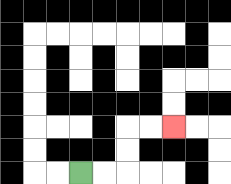{'start': '[3, 7]', 'end': '[7, 5]', 'path_directions': 'R,R,U,U,R,R', 'path_coordinates': '[[3, 7], [4, 7], [5, 7], [5, 6], [5, 5], [6, 5], [7, 5]]'}